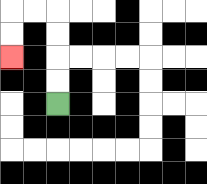{'start': '[2, 4]', 'end': '[0, 2]', 'path_directions': 'U,U,U,U,L,L,D,D', 'path_coordinates': '[[2, 4], [2, 3], [2, 2], [2, 1], [2, 0], [1, 0], [0, 0], [0, 1], [0, 2]]'}